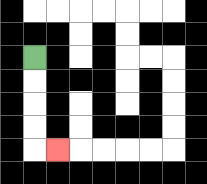{'start': '[1, 2]', 'end': '[2, 6]', 'path_directions': 'D,D,D,D,R', 'path_coordinates': '[[1, 2], [1, 3], [1, 4], [1, 5], [1, 6], [2, 6]]'}